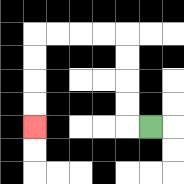{'start': '[6, 5]', 'end': '[1, 5]', 'path_directions': 'L,U,U,U,U,L,L,L,L,D,D,D,D', 'path_coordinates': '[[6, 5], [5, 5], [5, 4], [5, 3], [5, 2], [5, 1], [4, 1], [3, 1], [2, 1], [1, 1], [1, 2], [1, 3], [1, 4], [1, 5]]'}